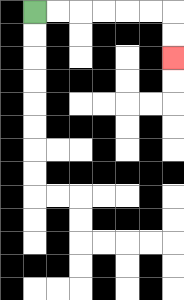{'start': '[1, 0]', 'end': '[7, 2]', 'path_directions': 'R,R,R,R,R,R,D,D', 'path_coordinates': '[[1, 0], [2, 0], [3, 0], [4, 0], [5, 0], [6, 0], [7, 0], [7, 1], [7, 2]]'}